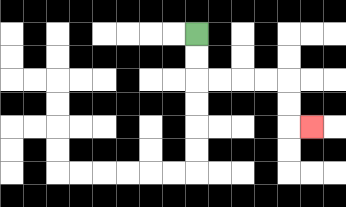{'start': '[8, 1]', 'end': '[13, 5]', 'path_directions': 'D,D,R,R,R,R,D,D,R', 'path_coordinates': '[[8, 1], [8, 2], [8, 3], [9, 3], [10, 3], [11, 3], [12, 3], [12, 4], [12, 5], [13, 5]]'}